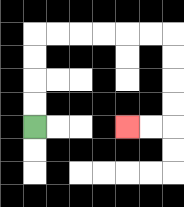{'start': '[1, 5]', 'end': '[5, 5]', 'path_directions': 'U,U,U,U,R,R,R,R,R,R,D,D,D,D,L,L', 'path_coordinates': '[[1, 5], [1, 4], [1, 3], [1, 2], [1, 1], [2, 1], [3, 1], [4, 1], [5, 1], [6, 1], [7, 1], [7, 2], [7, 3], [7, 4], [7, 5], [6, 5], [5, 5]]'}